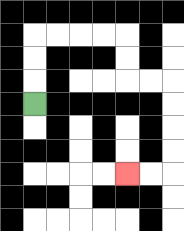{'start': '[1, 4]', 'end': '[5, 7]', 'path_directions': 'U,U,U,R,R,R,R,D,D,R,R,D,D,D,D,L,L', 'path_coordinates': '[[1, 4], [1, 3], [1, 2], [1, 1], [2, 1], [3, 1], [4, 1], [5, 1], [5, 2], [5, 3], [6, 3], [7, 3], [7, 4], [7, 5], [7, 6], [7, 7], [6, 7], [5, 7]]'}